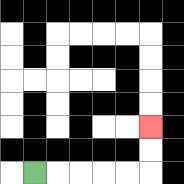{'start': '[1, 7]', 'end': '[6, 5]', 'path_directions': 'R,R,R,R,R,U,U', 'path_coordinates': '[[1, 7], [2, 7], [3, 7], [4, 7], [5, 7], [6, 7], [6, 6], [6, 5]]'}